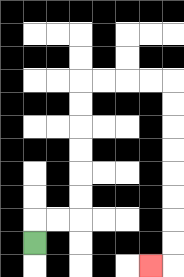{'start': '[1, 10]', 'end': '[6, 11]', 'path_directions': 'U,R,R,U,U,U,U,U,U,R,R,R,R,D,D,D,D,D,D,D,D,L', 'path_coordinates': '[[1, 10], [1, 9], [2, 9], [3, 9], [3, 8], [3, 7], [3, 6], [3, 5], [3, 4], [3, 3], [4, 3], [5, 3], [6, 3], [7, 3], [7, 4], [7, 5], [7, 6], [7, 7], [7, 8], [7, 9], [7, 10], [7, 11], [6, 11]]'}